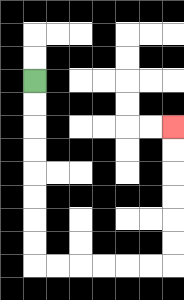{'start': '[1, 3]', 'end': '[7, 5]', 'path_directions': 'D,D,D,D,D,D,D,D,R,R,R,R,R,R,U,U,U,U,U,U', 'path_coordinates': '[[1, 3], [1, 4], [1, 5], [1, 6], [1, 7], [1, 8], [1, 9], [1, 10], [1, 11], [2, 11], [3, 11], [4, 11], [5, 11], [6, 11], [7, 11], [7, 10], [7, 9], [7, 8], [7, 7], [7, 6], [7, 5]]'}